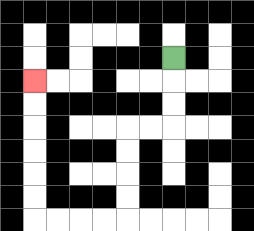{'start': '[7, 2]', 'end': '[1, 3]', 'path_directions': 'D,D,D,L,L,D,D,D,D,L,L,L,L,U,U,U,U,U,U', 'path_coordinates': '[[7, 2], [7, 3], [7, 4], [7, 5], [6, 5], [5, 5], [5, 6], [5, 7], [5, 8], [5, 9], [4, 9], [3, 9], [2, 9], [1, 9], [1, 8], [1, 7], [1, 6], [1, 5], [1, 4], [1, 3]]'}